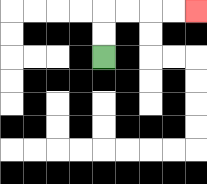{'start': '[4, 2]', 'end': '[8, 0]', 'path_directions': 'U,U,R,R,R,R', 'path_coordinates': '[[4, 2], [4, 1], [4, 0], [5, 0], [6, 0], [7, 0], [8, 0]]'}